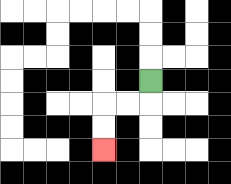{'start': '[6, 3]', 'end': '[4, 6]', 'path_directions': 'D,L,L,D,D', 'path_coordinates': '[[6, 3], [6, 4], [5, 4], [4, 4], [4, 5], [4, 6]]'}